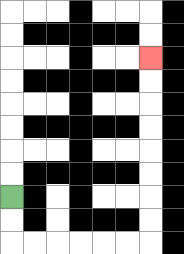{'start': '[0, 8]', 'end': '[6, 2]', 'path_directions': 'D,D,R,R,R,R,R,R,U,U,U,U,U,U,U,U', 'path_coordinates': '[[0, 8], [0, 9], [0, 10], [1, 10], [2, 10], [3, 10], [4, 10], [5, 10], [6, 10], [6, 9], [6, 8], [6, 7], [6, 6], [6, 5], [6, 4], [6, 3], [6, 2]]'}